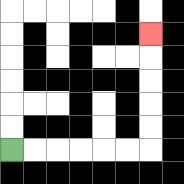{'start': '[0, 6]', 'end': '[6, 1]', 'path_directions': 'R,R,R,R,R,R,U,U,U,U,U', 'path_coordinates': '[[0, 6], [1, 6], [2, 6], [3, 6], [4, 6], [5, 6], [6, 6], [6, 5], [6, 4], [6, 3], [6, 2], [6, 1]]'}